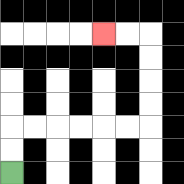{'start': '[0, 7]', 'end': '[4, 1]', 'path_directions': 'U,U,R,R,R,R,R,R,U,U,U,U,L,L', 'path_coordinates': '[[0, 7], [0, 6], [0, 5], [1, 5], [2, 5], [3, 5], [4, 5], [5, 5], [6, 5], [6, 4], [6, 3], [6, 2], [6, 1], [5, 1], [4, 1]]'}